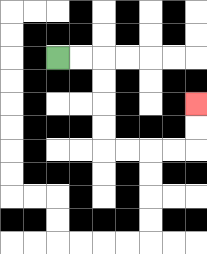{'start': '[2, 2]', 'end': '[8, 4]', 'path_directions': 'R,R,D,D,D,D,R,R,R,R,U,U', 'path_coordinates': '[[2, 2], [3, 2], [4, 2], [4, 3], [4, 4], [4, 5], [4, 6], [5, 6], [6, 6], [7, 6], [8, 6], [8, 5], [8, 4]]'}